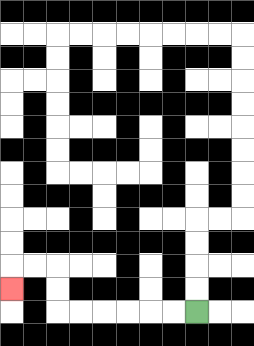{'start': '[8, 13]', 'end': '[0, 12]', 'path_directions': 'L,L,L,L,L,L,U,U,L,L,D', 'path_coordinates': '[[8, 13], [7, 13], [6, 13], [5, 13], [4, 13], [3, 13], [2, 13], [2, 12], [2, 11], [1, 11], [0, 11], [0, 12]]'}